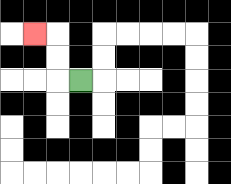{'start': '[3, 3]', 'end': '[1, 1]', 'path_directions': 'L,U,U,L', 'path_coordinates': '[[3, 3], [2, 3], [2, 2], [2, 1], [1, 1]]'}